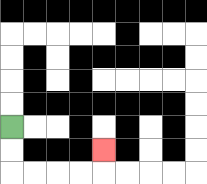{'start': '[0, 5]', 'end': '[4, 6]', 'path_directions': 'D,D,R,R,R,R,U', 'path_coordinates': '[[0, 5], [0, 6], [0, 7], [1, 7], [2, 7], [3, 7], [4, 7], [4, 6]]'}